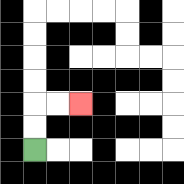{'start': '[1, 6]', 'end': '[3, 4]', 'path_directions': 'U,U,R,R', 'path_coordinates': '[[1, 6], [1, 5], [1, 4], [2, 4], [3, 4]]'}